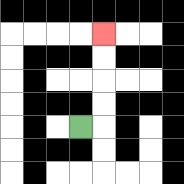{'start': '[3, 5]', 'end': '[4, 1]', 'path_directions': 'R,U,U,U,U', 'path_coordinates': '[[3, 5], [4, 5], [4, 4], [4, 3], [4, 2], [4, 1]]'}